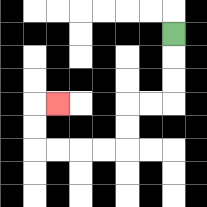{'start': '[7, 1]', 'end': '[2, 4]', 'path_directions': 'D,D,D,L,L,D,D,L,L,L,L,U,U,R', 'path_coordinates': '[[7, 1], [7, 2], [7, 3], [7, 4], [6, 4], [5, 4], [5, 5], [5, 6], [4, 6], [3, 6], [2, 6], [1, 6], [1, 5], [1, 4], [2, 4]]'}